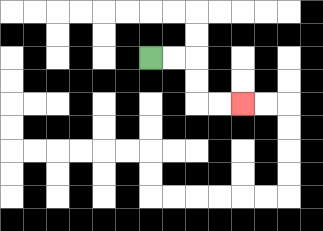{'start': '[6, 2]', 'end': '[10, 4]', 'path_directions': 'R,R,D,D,R,R', 'path_coordinates': '[[6, 2], [7, 2], [8, 2], [8, 3], [8, 4], [9, 4], [10, 4]]'}